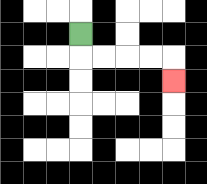{'start': '[3, 1]', 'end': '[7, 3]', 'path_directions': 'D,R,R,R,R,D', 'path_coordinates': '[[3, 1], [3, 2], [4, 2], [5, 2], [6, 2], [7, 2], [7, 3]]'}